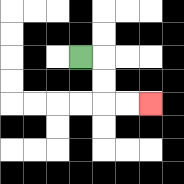{'start': '[3, 2]', 'end': '[6, 4]', 'path_directions': 'R,D,D,R,R', 'path_coordinates': '[[3, 2], [4, 2], [4, 3], [4, 4], [5, 4], [6, 4]]'}